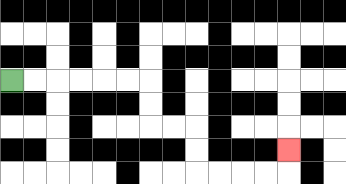{'start': '[0, 3]', 'end': '[12, 6]', 'path_directions': 'R,R,R,R,R,R,D,D,R,R,D,D,R,R,R,R,U', 'path_coordinates': '[[0, 3], [1, 3], [2, 3], [3, 3], [4, 3], [5, 3], [6, 3], [6, 4], [6, 5], [7, 5], [8, 5], [8, 6], [8, 7], [9, 7], [10, 7], [11, 7], [12, 7], [12, 6]]'}